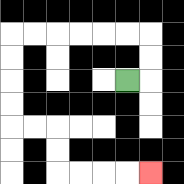{'start': '[5, 3]', 'end': '[6, 7]', 'path_directions': 'R,U,U,L,L,L,L,L,L,D,D,D,D,R,R,D,D,R,R,R,R', 'path_coordinates': '[[5, 3], [6, 3], [6, 2], [6, 1], [5, 1], [4, 1], [3, 1], [2, 1], [1, 1], [0, 1], [0, 2], [0, 3], [0, 4], [0, 5], [1, 5], [2, 5], [2, 6], [2, 7], [3, 7], [4, 7], [5, 7], [6, 7]]'}